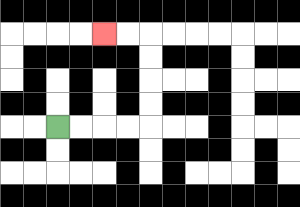{'start': '[2, 5]', 'end': '[4, 1]', 'path_directions': 'R,R,R,R,U,U,U,U,L,L', 'path_coordinates': '[[2, 5], [3, 5], [4, 5], [5, 5], [6, 5], [6, 4], [6, 3], [6, 2], [6, 1], [5, 1], [4, 1]]'}